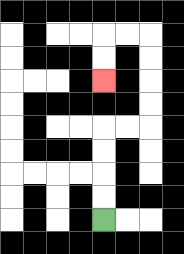{'start': '[4, 9]', 'end': '[4, 3]', 'path_directions': 'U,U,U,U,R,R,U,U,U,U,L,L,D,D', 'path_coordinates': '[[4, 9], [4, 8], [4, 7], [4, 6], [4, 5], [5, 5], [6, 5], [6, 4], [6, 3], [6, 2], [6, 1], [5, 1], [4, 1], [4, 2], [4, 3]]'}